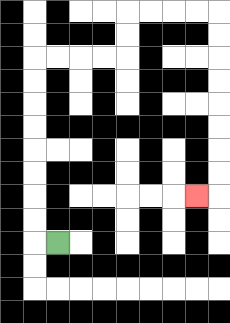{'start': '[2, 10]', 'end': '[8, 8]', 'path_directions': 'L,U,U,U,U,U,U,U,U,R,R,R,R,U,U,R,R,R,R,D,D,D,D,D,D,D,D,L', 'path_coordinates': '[[2, 10], [1, 10], [1, 9], [1, 8], [1, 7], [1, 6], [1, 5], [1, 4], [1, 3], [1, 2], [2, 2], [3, 2], [4, 2], [5, 2], [5, 1], [5, 0], [6, 0], [7, 0], [8, 0], [9, 0], [9, 1], [9, 2], [9, 3], [9, 4], [9, 5], [9, 6], [9, 7], [9, 8], [8, 8]]'}